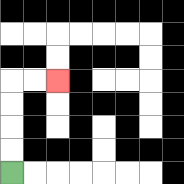{'start': '[0, 7]', 'end': '[2, 3]', 'path_directions': 'U,U,U,U,R,R', 'path_coordinates': '[[0, 7], [0, 6], [0, 5], [0, 4], [0, 3], [1, 3], [2, 3]]'}